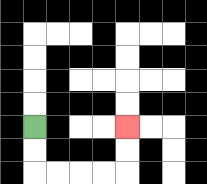{'start': '[1, 5]', 'end': '[5, 5]', 'path_directions': 'D,D,R,R,R,R,U,U', 'path_coordinates': '[[1, 5], [1, 6], [1, 7], [2, 7], [3, 7], [4, 7], [5, 7], [5, 6], [5, 5]]'}